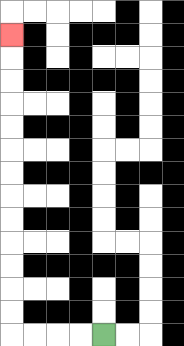{'start': '[4, 14]', 'end': '[0, 1]', 'path_directions': 'L,L,L,L,U,U,U,U,U,U,U,U,U,U,U,U,U', 'path_coordinates': '[[4, 14], [3, 14], [2, 14], [1, 14], [0, 14], [0, 13], [0, 12], [0, 11], [0, 10], [0, 9], [0, 8], [0, 7], [0, 6], [0, 5], [0, 4], [0, 3], [0, 2], [0, 1]]'}